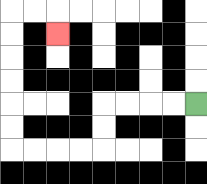{'start': '[8, 4]', 'end': '[2, 1]', 'path_directions': 'L,L,L,L,D,D,L,L,L,L,U,U,U,U,U,U,R,R,D', 'path_coordinates': '[[8, 4], [7, 4], [6, 4], [5, 4], [4, 4], [4, 5], [4, 6], [3, 6], [2, 6], [1, 6], [0, 6], [0, 5], [0, 4], [0, 3], [0, 2], [0, 1], [0, 0], [1, 0], [2, 0], [2, 1]]'}